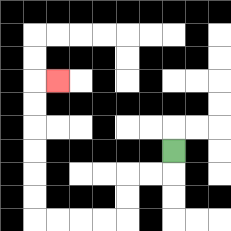{'start': '[7, 6]', 'end': '[2, 3]', 'path_directions': 'D,L,L,D,D,L,L,L,L,U,U,U,U,U,U,R', 'path_coordinates': '[[7, 6], [7, 7], [6, 7], [5, 7], [5, 8], [5, 9], [4, 9], [3, 9], [2, 9], [1, 9], [1, 8], [1, 7], [1, 6], [1, 5], [1, 4], [1, 3], [2, 3]]'}